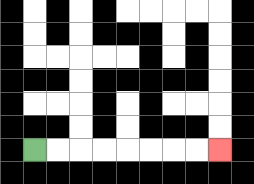{'start': '[1, 6]', 'end': '[9, 6]', 'path_directions': 'R,R,R,R,R,R,R,R', 'path_coordinates': '[[1, 6], [2, 6], [3, 6], [4, 6], [5, 6], [6, 6], [7, 6], [8, 6], [9, 6]]'}